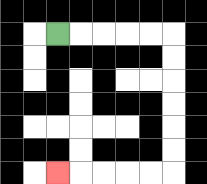{'start': '[2, 1]', 'end': '[2, 7]', 'path_directions': 'R,R,R,R,R,D,D,D,D,D,D,L,L,L,L,L', 'path_coordinates': '[[2, 1], [3, 1], [4, 1], [5, 1], [6, 1], [7, 1], [7, 2], [7, 3], [7, 4], [7, 5], [7, 6], [7, 7], [6, 7], [5, 7], [4, 7], [3, 7], [2, 7]]'}